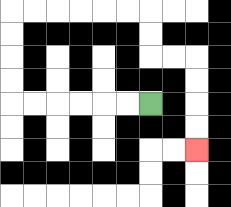{'start': '[6, 4]', 'end': '[8, 6]', 'path_directions': 'L,L,L,L,L,L,U,U,U,U,R,R,R,R,R,R,D,D,R,R,D,D,D,D', 'path_coordinates': '[[6, 4], [5, 4], [4, 4], [3, 4], [2, 4], [1, 4], [0, 4], [0, 3], [0, 2], [0, 1], [0, 0], [1, 0], [2, 0], [3, 0], [4, 0], [5, 0], [6, 0], [6, 1], [6, 2], [7, 2], [8, 2], [8, 3], [8, 4], [8, 5], [8, 6]]'}